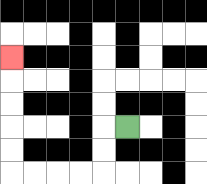{'start': '[5, 5]', 'end': '[0, 2]', 'path_directions': 'L,D,D,L,L,L,L,U,U,U,U,U', 'path_coordinates': '[[5, 5], [4, 5], [4, 6], [4, 7], [3, 7], [2, 7], [1, 7], [0, 7], [0, 6], [0, 5], [0, 4], [0, 3], [0, 2]]'}